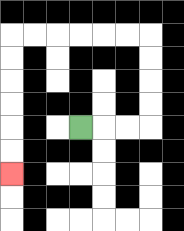{'start': '[3, 5]', 'end': '[0, 7]', 'path_directions': 'R,R,R,U,U,U,U,L,L,L,L,L,L,D,D,D,D,D,D', 'path_coordinates': '[[3, 5], [4, 5], [5, 5], [6, 5], [6, 4], [6, 3], [6, 2], [6, 1], [5, 1], [4, 1], [3, 1], [2, 1], [1, 1], [0, 1], [0, 2], [0, 3], [0, 4], [0, 5], [0, 6], [0, 7]]'}